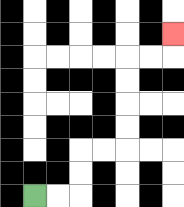{'start': '[1, 8]', 'end': '[7, 1]', 'path_directions': 'R,R,U,U,R,R,U,U,U,U,R,R,U', 'path_coordinates': '[[1, 8], [2, 8], [3, 8], [3, 7], [3, 6], [4, 6], [5, 6], [5, 5], [5, 4], [5, 3], [5, 2], [6, 2], [7, 2], [7, 1]]'}